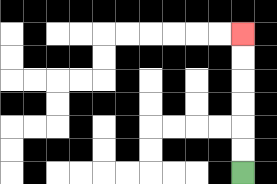{'start': '[10, 7]', 'end': '[10, 1]', 'path_directions': 'U,U,U,U,U,U', 'path_coordinates': '[[10, 7], [10, 6], [10, 5], [10, 4], [10, 3], [10, 2], [10, 1]]'}